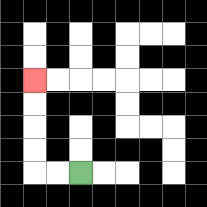{'start': '[3, 7]', 'end': '[1, 3]', 'path_directions': 'L,L,U,U,U,U', 'path_coordinates': '[[3, 7], [2, 7], [1, 7], [1, 6], [1, 5], [1, 4], [1, 3]]'}